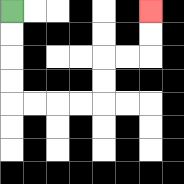{'start': '[0, 0]', 'end': '[6, 0]', 'path_directions': 'D,D,D,D,R,R,R,R,U,U,R,R,U,U', 'path_coordinates': '[[0, 0], [0, 1], [0, 2], [0, 3], [0, 4], [1, 4], [2, 4], [3, 4], [4, 4], [4, 3], [4, 2], [5, 2], [6, 2], [6, 1], [6, 0]]'}